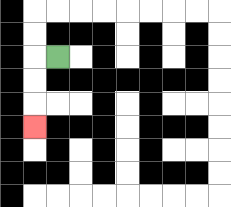{'start': '[2, 2]', 'end': '[1, 5]', 'path_directions': 'L,D,D,D', 'path_coordinates': '[[2, 2], [1, 2], [1, 3], [1, 4], [1, 5]]'}